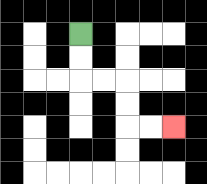{'start': '[3, 1]', 'end': '[7, 5]', 'path_directions': 'D,D,R,R,D,D,R,R', 'path_coordinates': '[[3, 1], [3, 2], [3, 3], [4, 3], [5, 3], [5, 4], [5, 5], [6, 5], [7, 5]]'}